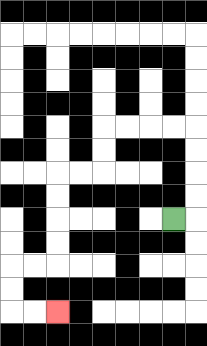{'start': '[7, 9]', 'end': '[2, 13]', 'path_directions': 'R,U,U,U,U,L,L,L,L,D,D,L,L,D,D,D,D,L,L,D,D,R,R', 'path_coordinates': '[[7, 9], [8, 9], [8, 8], [8, 7], [8, 6], [8, 5], [7, 5], [6, 5], [5, 5], [4, 5], [4, 6], [4, 7], [3, 7], [2, 7], [2, 8], [2, 9], [2, 10], [2, 11], [1, 11], [0, 11], [0, 12], [0, 13], [1, 13], [2, 13]]'}